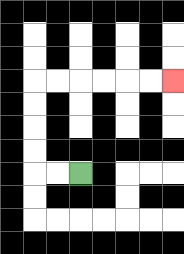{'start': '[3, 7]', 'end': '[7, 3]', 'path_directions': 'L,L,U,U,U,U,R,R,R,R,R,R', 'path_coordinates': '[[3, 7], [2, 7], [1, 7], [1, 6], [1, 5], [1, 4], [1, 3], [2, 3], [3, 3], [4, 3], [5, 3], [6, 3], [7, 3]]'}